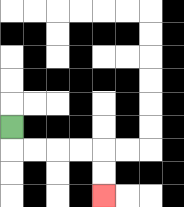{'start': '[0, 5]', 'end': '[4, 8]', 'path_directions': 'D,R,R,R,R,D,D', 'path_coordinates': '[[0, 5], [0, 6], [1, 6], [2, 6], [3, 6], [4, 6], [4, 7], [4, 8]]'}